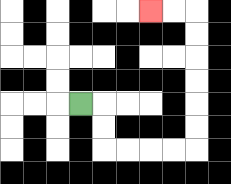{'start': '[3, 4]', 'end': '[6, 0]', 'path_directions': 'R,D,D,R,R,R,R,U,U,U,U,U,U,L,L', 'path_coordinates': '[[3, 4], [4, 4], [4, 5], [4, 6], [5, 6], [6, 6], [7, 6], [8, 6], [8, 5], [8, 4], [8, 3], [8, 2], [8, 1], [8, 0], [7, 0], [6, 0]]'}